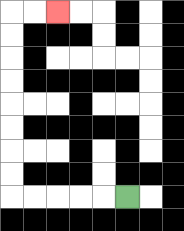{'start': '[5, 8]', 'end': '[2, 0]', 'path_directions': 'L,L,L,L,L,U,U,U,U,U,U,U,U,R,R', 'path_coordinates': '[[5, 8], [4, 8], [3, 8], [2, 8], [1, 8], [0, 8], [0, 7], [0, 6], [0, 5], [0, 4], [0, 3], [0, 2], [0, 1], [0, 0], [1, 0], [2, 0]]'}